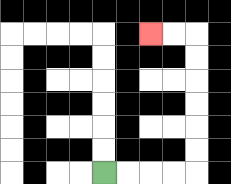{'start': '[4, 7]', 'end': '[6, 1]', 'path_directions': 'R,R,R,R,U,U,U,U,U,U,L,L', 'path_coordinates': '[[4, 7], [5, 7], [6, 7], [7, 7], [8, 7], [8, 6], [8, 5], [8, 4], [8, 3], [8, 2], [8, 1], [7, 1], [6, 1]]'}